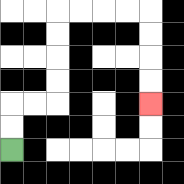{'start': '[0, 6]', 'end': '[6, 4]', 'path_directions': 'U,U,R,R,U,U,U,U,R,R,R,R,D,D,D,D', 'path_coordinates': '[[0, 6], [0, 5], [0, 4], [1, 4], [2, 4], [2, 3], [2, 2], [2, 1], [2, 0], [3, 0], [4, 0], [5, 0], [6, 0], [6, 1], [6, 2], [6, 3], [6, 4]]'}